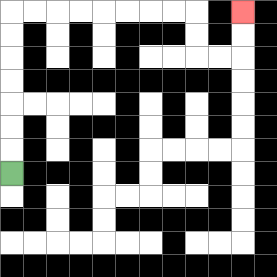{'start': '[0, 7]', 'end': '[10, 0]', 'path_directions': 'U,U,U,U,U,U,U,R,R,R,R,R,R,R,R,D,D,R,R,U,U', 'path_coordinates': '[[0, 7], [0, 6], [0, 5], [0, 4], [0, 3], [0, 2], [0, 1], [0, 0], [1, 0], [2, 0], [3, 0], [4, 0], [5, 0], [6, 0], [7, 0], [8, 0], [8, 1], [8, 2], [9, 2], [10, 2], [10, 1], [10, 0]]'}